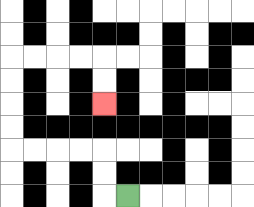{'start': '[5, 8]', 'end': '[4, 4]', 'path_directions': 'L,U,U,L,L,L,L,U,U,U,U,R,R,R,R,D,D', 'path_coordinates': '[[5, 8], [4, 8], [4, 7], [4, 6], [3, 6], [2, 6], [1, 6], [0, 6], [0, 5], [0, 4], [0, 3], [0, 2], [1, 2], [2, 2], [3, 2], [4, 2], [4, 3], [4, 4]]'}